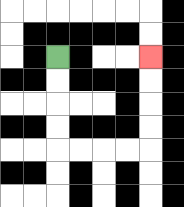{'start': '[2, 2]', 'end': '[6, 2]', 'path_directions': 'D,D,D,D,R,R,R,R,U,U,U,U', 'path_coordinates': '[[2, 2], [2, 3], [2, 4], [2, 5], [2, 6], [3, 6], [4, 6], [5, 6], [6, 6], [6, 5], [6, 4], [6, 3], [6, 2]]'}